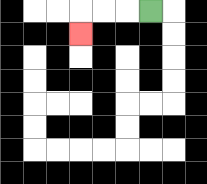{'start': '[6, 0]', 'end': '[3, 1]', 'path_directions': 'L,L,L,D', 'path_coordinates': '[[6, 0], [5, 0], [4, 0], [3, 0], [3, 1]]'}